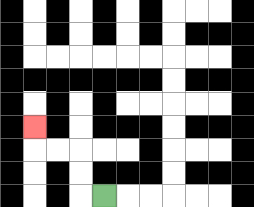{'start': '[4, 8]', 'end': '[1, 5]', 'path_directions': 'L,U,U,L,L,U', 'path_coordinates': '[[4, 8], [3, 8], [3, 7], [3, 6], [2, 6], [1, 6], [1, 5]]'}